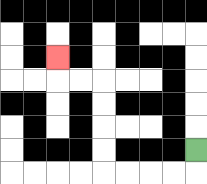{'start': '[8, 6]', 'end': '[2, 2]', 'path_directions': 'D,L,L,L,L,U,U,U,U,L,L,U', 'path_coordinates': '[[8, 6], [8, 7], [7, 7], [6, 7], [5, 7], [4, 7], [4, 6], [4, 5], [4, 4], [4, 3], [3, 3], [2, 3], [2, 2]]'}